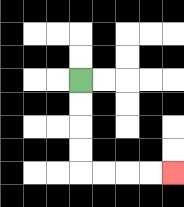{'start': '[3, 3]', 'end': '[7, 7]', 'path_directions': 'D,D,D,D,R,R,R,R', 'path_coordinates': '[[3, 3], [3, 4], [3, 5], [3, 6], [3, 7], [4, 7], [5, 7], [6, 7], [7, 7]]'}